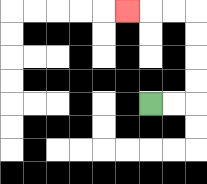{'start': '[6, 4]', 'end': '[5, 0]', 'path_directions': 'R,R,U,U,U,U,L,L,L', 'path_coordinates': '[[6, 4], [7, 4], [8, 4], [8, 3], [8, 2], [8, 1], [8, 0], [7, 0], [6, 0], [5, 0]]'}